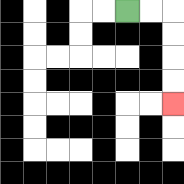{'start': '[5, 0]', 'end': '[7, 4]', 'path_directions': 'R,R,D,D,D,D', 'path_coordinates': '[[5, 0], [6, 0], [7, 0], [7, 1], [7, 2], [7, 3], [7, 4]]'}